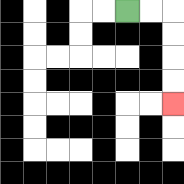{'start': '[5, 0]', 'end': '[7, 4]', 'path_directions': 'R,R,D,D,D,D', 'path_coordinates': '[[5, 0], [6, 0], [7, 0], [7, 1], [7, 2], [7, 3], [7, 4]]'}